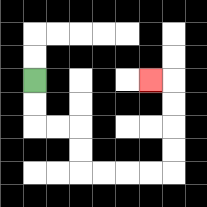{'start': '[1, 3]', 'end': '[6, 3]', 'path_directions': 'D,D,R,R,D,D,R,R,R,R,U,U,U,U,L', 'path_coordinates': '[[1, 3], [1, 4], [1, 5], [2, 5], [3, 5], [3, 6], [3, 7], [4, 7], [5, 7], [6, 7], [7, 7], [7, 6], [7, 5], [7, 4], [7, 3], [6, 3]]'}